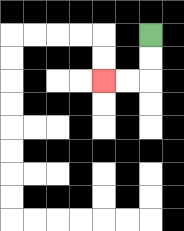{'start': '[6, 1]', 'end': '[4, 3]', 'path_directions': 'D,D,L,L', 'path_coordinates': '[[6, 1], [6, 2], [6, 3], [5, 3], [4, 3]]'}